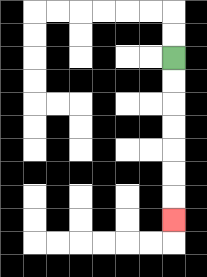{'start': '[7, 2]', 'end': '[7, 9]', 'path_directions': 'D,D,D,D,D,D,D', 'path_coordinates': '[[7, 2], [7, 3], [7, 4], [7, 5], [7, 6], [7, 7], [7, 8], [7, 9]]'}